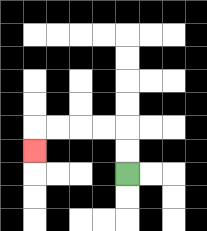{'start': '[5, 7]', 'end': '[1, 6]', 'path_directions': 'U,U,L,L,L,L,D', 'path_coordinates': '[[5, 7], [5, 6], [5, 5], [4, 5], [3, 5], [2, 5], [1, 5], [1, 6]]'}